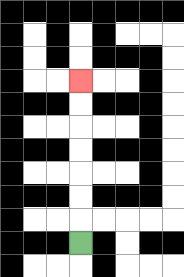{'start': '[3, 10]', 'end': '[3, 3]', 'path_directions': 'U,U,U,U,U,U,U', 'path_coordinates': '[[3, 10], [3, 9], [3, 8], [3, 7], [3, 6], [3, 5], [3, 4], [3, 3]]'}